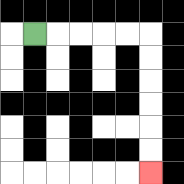{'start': '[1, 1]', 'end': '[6, 7]', 'path_directions': 'R,R,R,R,R,D,D,D,D,D,D', 'path_coordinates': '[[1, 1], [2, 1], [3, 1], [4, 1], [5, 1], [6, 1], [6, 2], [6, 3], [6, 4], [6, 5], [6, 6], [6, 7]]'}